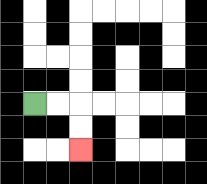{'start': '[1, 4]', 'end': '[3, 6]', 'path_directions': 'R,R,D,D', 'path_coordinates': '[[1, 4], [2, 4], [3, 4], [3, 5], [3, 6]]'}